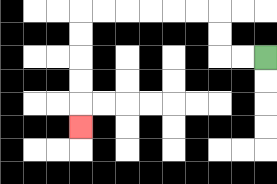{'start': '[11, 2]', 'end': '[3, 5]', 'path_directions': 'L,L,U,U,L,L,L,L,L,L,D,D,D,D,D', 'path_coordinates': '[[11, 2], [10, 2], [9, 2], [9, 1], [9, 0], [8, 0], [7, 0], [6, 0], [5, 0], [4, 0], [3, 0], [3, 1], [3, 2], [3, 3], [3, 4], [3, 5]]'}